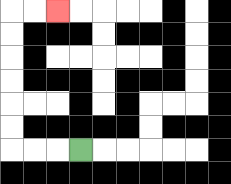{'start': '[3, 6]', 'end': '[2, 0]', 'path_directions': 'L,L,L,U,U,U,U,U,U,R,R', 'path_coordinates': '[[3, 6], [2, 6], [1, 6], [0, 6], [0, 5], [0, 4], [0, 3], [0, 2], [0, 1], [0, 0], [1, 0], [2, 0]]'}